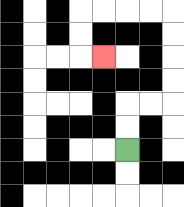{'start': '[5, 6]', 'end': '[4, 2]', 'path_directions': 'U,U,R,R,U,U,U,U,L,L,L,L,D,D,R', 'path_coordinates': '[[5, 6], [5, 5], [5, 4], [6, 4], [7, 4], [7, 3], [7, 2], [7, 1], [7, 0], [6, 0], [5, 0], [4, 0], [3, 0], [3, 1], [3, 2], [4, 2]]'}